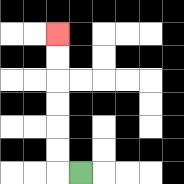{'start': '[3, 7]', 'end': '[2, 1]', 'path_directions': 'L,U,U,U,U,U,U', 'path_coordinates': '[[3, 7], [2, 7], [2, 6], [2, 5], [2, 4], [2, 3], [2, 2], [2, 1]]'}